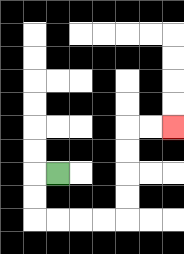{'start': '[2, 7]', 'end': '[7, 5]', 'path_directions': 'L,D,D,R,R,R,R,U,U,U,U,R,R', 'path_coordinates': '[[2, 7], [1, 7], [1, 8], [1, 9], [2, 9], [3, 9], [4, 9], [5, 9], [5, 8], [5, 7], [5, 6], [5, 5], [6, 5], [7, 5]]'}